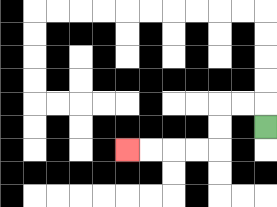{'start': '[11, 5]', 'end': '[5, 6]', 'path_directions': 'U,L,L,D,D,L,L,L,L', 'path_coordinates': '[[11, 5], [11, 4], [10, 4], [9, 4], [9, 5], [9, 6], [8, 6], [7, 6], [6, 6], [5, 6]]'}